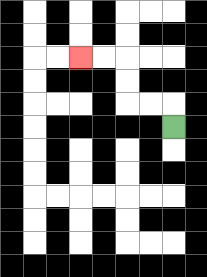{'start': '[7, 5]', 'end': '[3, 2]', 'path_directions': 'U,L,L,U,U,L,L', 'path_coordinates': '[[7, 5], [7, 4], [6, 4], [5, 4], [5, 3], [5, 2], [4, 2], [3, 2]]'}